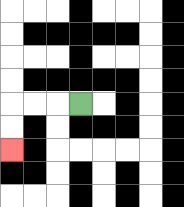{'start': '[3, 4]', 'end': '[0, 6]', 'path_directions': 'L,L,L,D,D', 'path_coordinates': '[[3, 4], [2, 4], [1, 4], [0, 4], [0, 5], [0, 6]]'}